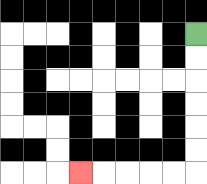{'start': '[8, 1]', 'end': '[3, 7]', 'path_directions': 'D,D,D,D,D,D,L,L,L,L,L', 'path_coordinates': '[[8, 1], [8, 2], [8, 3], [8, 4], [8, 5], [8, 6], [8, 7], [7, 7], [6, 7], [5, 7], [4, 7], [3, 7]]'}